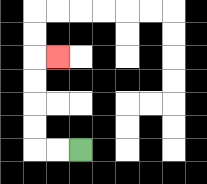{'start': '[3, 6]', 'end': '[2, 2]', 'path_directions': 'L,L,U,U,U,U,R', 'path_coordinates': '[[3, 6], [2, 6], [1, 6], [1, 5], [1, 4], [1, 3], [1, 2], [2, 2]]'}